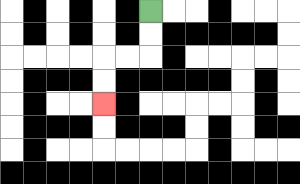{'start': '[6, 0]', 'end': '[4, 4]', 'path_directions': 'D,D,L,L,D,D', 'path_coordinates': '[[6, 0], [6, 1], [6, 2], [5, 2], [4, 2], [4, 3], [4, 4]]'}